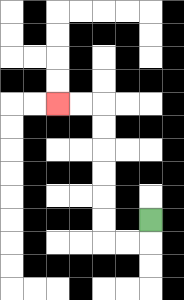{'start': '[6, 9]', 'end': '[2, 4]', 'path_directions': 'D,L,L,U,U,U,U,U,U,L,L', 'path_coordinates': '[[6, 9], [6, 10], [5, 10], [4, 10], [4, 9], [4, 8], [4, 7], [4, 6], [4, 5], [4, 4], [3, 4], [2, 4]]'}